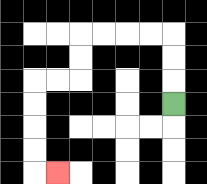{'start': '[7, 4]', 'end': '[2, 7]', 'path_directions': 'U,U,U,L,L,L,L,D,D,L,L,D,D,D,D,R', 'path_coordinates': '[[7, 4], [7, 3], [7, 2], [7, 1], [6, 1], [5, 1], [4, 1], [3, 1], [3, 2], [3, 3], [2, 3], [1, 3], [1, 4], [1, 5], [1, 6], [1, 7], [2, 7]]'}